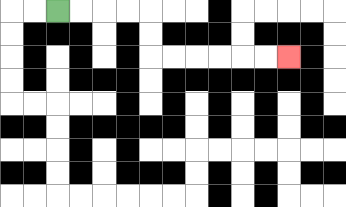{'start': '[2, 0]', 'end': '[12, 2]', 'path_directions': 'R,R,R,R,D,D,R,R,R,R,R,R', 'path_coordinates': '[[2, 0], [3, 0], [4, 0], [5, 0], [6, 0], [6, 1], [6, 2], [7, 2], [8, 2], [9, 2], [10, 2], [11, 2], [12, 2]]'}